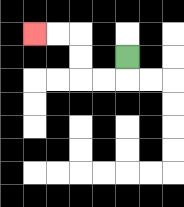{'start': '[5, 2]', 'end': '[1, 1]', 'path_directions': 'D,L,L,U,U,L,L', 'path_coordinates': '[[5, 2], [5, 3], [4, 3], [3, 3], [3, 2], [3, 1], [2, 1], [1, 1]]'}